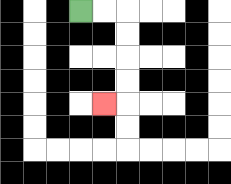{'start': '[3, 0]', 'end': '[4, 4]', 'path_directions': 'R,R,D,D,D,D,L', 'path_coordinates': '[[3, 0], [4, 0], [5, 0], [5, 1], [5, 2], [5, 3], [5, 4], [4, 4]]'}